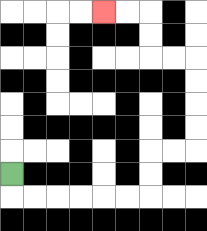{'start': '[0, 7]', 'end': '[4, 0]', 'path_directions': 'D,R,R,R,R,R,R,U,U,R,R,U,U,U,U,L,L,U,U,L,L', 'path_coordinates': '[[0, 7], [0, 8], [1, 8], [2, 8], [3, 8], [4, 8], [5, 8], [6, 8], [6, 7], [6, 6], [7, 6], [8, 6], [8, 5], [8, 4], [8, 3], [8, 2], [7, 2], [6, 2], [6, 1], [6, 0], [5, 0], [4, 0]]'}